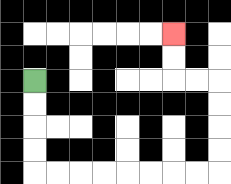{'start': '[1, 3]', 'end': '[7, 1]', 'path_directions': 'D,D,D,D,R,R,R,R,R,R,R,R,U,U,U,U,L,L,U,U', 'path_coordinates': '[[1, 3], [1, 4], [1, 5], [1, 6], [1, 7], [2, 7], [3, 7], [4, 7], [5, 7], [6, 7], [7, 7], [8, 7], [9, 7], [9, 6], [9, 5], [9, 4], [9, 3], [8, 3], [7, 3], [7, 2], [7, 1]]'}